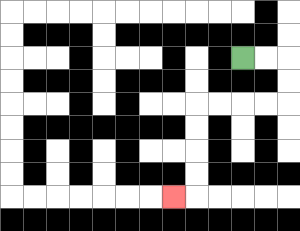{'start': '[10, 2]', 'end': '[7, 8]', 'path_directions': 'R,R,D,D,L,L,L,L,D,D,D,D,L', 'path_coordinates': '[[10, 2], [11, 2], [12, 2], [12, 3], [12, 4], [11, 4], [10, 4], [9, 4], [8, 4], [8, 5], [8, 6], [8, 7], [8, 8], [7, 8]]'}